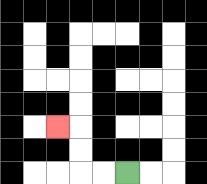{'start': '[5, 7]', 'end': '[2, 5]', 'path_directions': 'L,L,U,U,L', 'path_coordinates': '[[5, 7], [4, 7], [3, 7], [3, 6], [3, 5], [2, 5]]'}